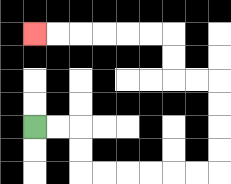{'start': '[1, 5]', 'end': '[1, 1]', 'path_directions': 'R,R,D,D,R,R,R,R,R,R,U,U,U,U,L,L,U,U,L,L,L,L,L,L', 'path_coordinates': '[[1, 5], [2, 5], [3, 5], [3, 6], [3, 7], [4, 7], [5, 7], [6, 7], [7, 7], [8, 7], [9, 7], [9, 6], [9, 5], [9, 4], [9, 3], [8, 3], [7, 3], [7, 2], [7, 1], [6, 1], [5, 1], [4, 1], [3, 1], [2, 1], [1, 1]]'}